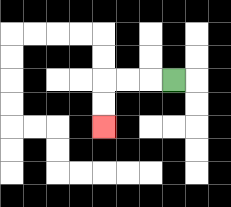{'start': '[7, 3]', 'end': '[4, 5]', 'path_directions': 'L,L,L,D,D', 'path_coordinates': '[[7, 3], [6, 3], [5, 3], [4, 3], [4, 4], [4, 5]]'}